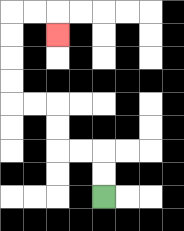{'start': '[4, 8]', 'end': '[2, 1]', 'path_directions': 'U,U,L,L,U,U,L,L,U,U,U,U,R,R,D', 'path_coordinates': '[[4, 8], [4, 7], [4, 6], [3, 6], [2, 6], [2, 5], [2, 4], [1, 4], [0, 4], [0, 3], [0, 2], [0, 1], [0, 0], [1, 0], [2, 0], [2, 1]]'}